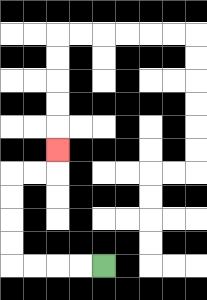{'start': '[4, 11]', 'end': '[2, 6]', 'path_directions': 'L,L,L,L,U,U,U,U,R,R,U', 'path_coordinates': '[[4, 11], [3, 11], [2, 11], [1, 11], [0, 11], [0, 10], [0, 9], [0, 8], [0, 7], [1, 7], [2, 7], [2, 6]]'}